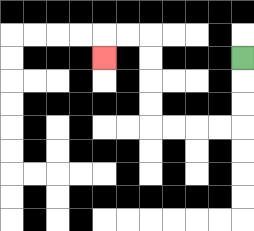{'start': '[10, 2]', 'end': '[4, 2]', 'path_directions': 'D,D,D,L,L,L,L,U,U,U,U,L,L,D', 'path_coordinates': '[[10, 2], [10, 3], [10, 4], [10, 5], [9, 5], [8, 5], [7, 5], [6, 5], [6, 4], [6, 3], [6, 2], [6, 1], [5, 1], [4, 1], [4, 2]]'}